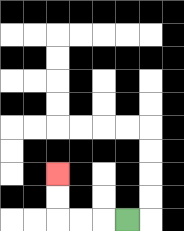{'start': '[5, 9]', 'end': '[2, 7]', 'path_directions': 'L,L,L,U,U', 'path_coordinates': '[[5, 9], [4, 9], [3, 9], [2, 9], [2, 8], [2, 7]]'}